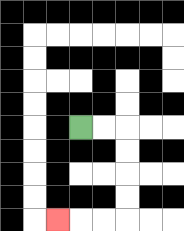{'start': '[3, 5]', 'end': '[2, 9]', 'path_directions': 'R,R,D,D,D,D,L,L,L', 'path_coordinates': '[[3, 5], [4, 5], [5, 5], [5, 6], [5, 7], [5, 8], [5, 9], [4, 9], [3, 9], [2, 9]]'}